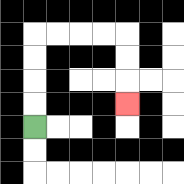{'start': '[1, 5]', 'end': '[5, 4]', 'path_directions': 'U,U,U,U,R,R,R,R,D,D,D', 'path_coordinates': '[[1, 5], [1, 4], [1, 3], [1, 2], [1, 1], [2, 1], [3, 1], [4, 1], [5, 1], [5, 2], [5, 3], [5, 4]]'}